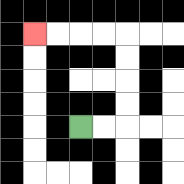{'start': '[3, 5]', 'end': '[1, 1]', 'path_directions': 'R,R,U,U,U,U,L,L,L,L', 'path_coordinates': '[[3, 5], [4, 5], [5, 5], [5, 4], [5, 3], [5, 2], [5, 1], [4, 1], [3, 1], [2, 1], [1, 1]]'}